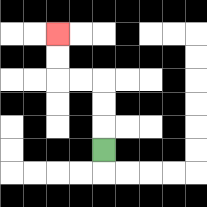{'start': '[4, 6]', 'end': '[2, 1]', 'path_directions': 'U,U,U,L,L,U,U', 'path_coordinates': '[[4, 6], [4, 5], [4, 4], [4, 3], [3, 3], [2, 3], [2, 2], [2, 1]]'}